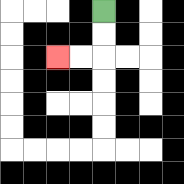{'start': '[4, 0]', 'end': '[2, 2]', 'path_directions': 'D,D,L,L', 'path_coordinates': '[[4, 0], [4, 1], [4, 2], [3, 2], [2, 2]]'}